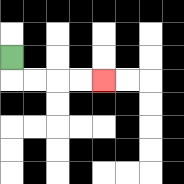{'start': '[0, 2]', 'end': '[4, 3]', 'path_directions': 'D,R,R,R,R', 'path_coordinates': '[[0, 2], [0, 3], [1, 3], [2, 3], [3, 3], [4, 3]]'}